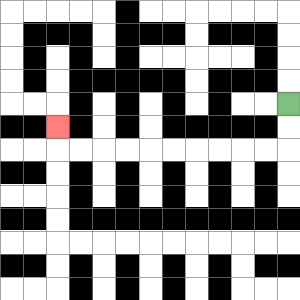{'start': '[12, 4]', 'end': '[2, 5]', 'path_directions': 'D,D,L,L,L,L,L,L,L,L,L,L,U', 'path_coordinates': '[[12, 4], [12, 5], [12, 6], [11, 6], [10, 6], [9, 6], [8, 6], [7, 6], [6, 6], [5, 6], [4, 6], [3, 6], [2, 6], [2, 5]]'}